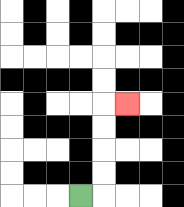{'start': '[3, 8]', 'end': '[5, 4]', 'path_directions': 'R,U,U,U,U,R', 'path_coordinates': '[[3, 8], [4, 8], [4, 7], [4, 6], [4, 5], [4, 4], [5, 4]]'}